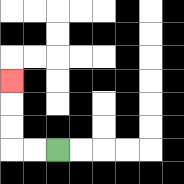{'start': '[2, 6]', 'end': '[0, 3]', 'path_directions': 'L,L,U,U,U', 'path_coordinates': '[[2, 6], [1, 6], [0, 6], [0, 5], [0, 4], [0, 3]]'}